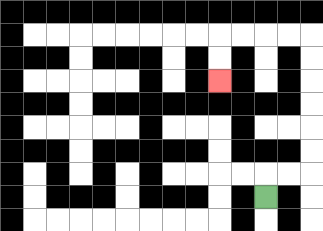{'start': '[11, 8]', 'end': '[9, 3]', 'path_directions': 'U,R,R,U,U,U,U,U,U,L,L,L,L,D,D', 'path_coordinates': '[[11, 8], [11, 7], [12, 7], [13, 7], [13, 6], [13, 5], [13, 4], [13, 3], [13, 2], [13, 1], [12, 1], [11, 1], [10, 1], [9, 1], [9, 2], [9, 3]]'}